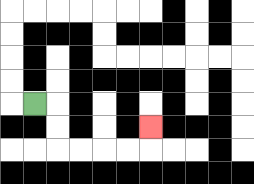{'start': '[1, 4]', 'end': '[6, 5]', 'path_directions': 'R,D,D,R,R,R,R,U', 'path_coordinates': '[[1, 4], [2, 4], [2, 5], [2, 6], [3, 6], [4, 6], [5, 6], [6, 6], [6, 5]]'}